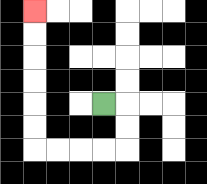{'start': '[4, 4]', 'end': '[1, 0]', 'path_directions': 'R,D,D,L,L,L,L,U,U,U,U,U,U', 'path_coordinates': '[[4, 4], [5, 4], [5, 5], [5, 6], [4, 6], [3, 6], [2, 6], [1, 6], [1, 5], [1, 4], [1, 3], [1, 2], [1, 1], [1, 0]]'}